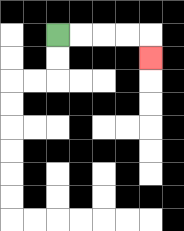{'start': '[2, 1]', 'end': '[6, 2]', 'path_directions': 'R,R,R,R,D', 'path_coordinates': '[[2, 1], [3, 1], [4, 1], [5, 1], [6, 1], [6, 2]]'}